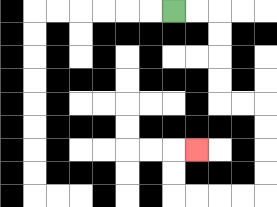{'start': '[7, 0]', 'end': '[8, 6]', 'path_directions': 'R,R,D,D,D,D,R,R,D,D,D,D,L,L,L,L,U,U,R', 'path_coordinates': '[[7, 0], [8, 0], [9, 0], [9, 1], [9, 2], [9, 3], [9, 4], [10, 4], [11, 4], [11, 5], [11, 6], [11, 7], [11, 8], [10, 8], [9, 8], [8, 8], [7, 8], [7, 7], [7, 6], [8, 6]]'}